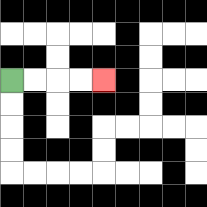{'start': '[0, 3]', 'end': '[4, 3]', 'path_directions': 'R,R,R,R', 'path_coordinates': '[[0, 3], [1, 3], [2, 3], [3, 3], [4, 3]]'}